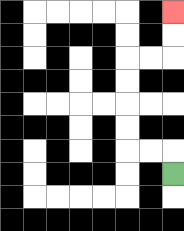{'start': '[7, 7]', 'end': '[7, 0]', 'path_directions': 'U,L,L,U,U,U,U,R,R,U,U', 'path_coordinates': '[[7, 7], [7, 6], [6, 6], [5, 6], [5, 5], [5, 4], [5, 3], [5, 2], [6, 2], [7, 2], [7, 1], [7, 0]]'}